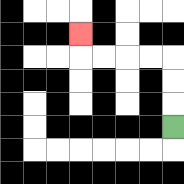{'start': '[7, 5]', 'end': '[3, 1]', 'path_directions': 'U,U,U,L,L,L,L,U', 'path_coordinates': '[[7, 5], [7, 4], [7, 3], [7, 2], [6, 2], [5, 2], [4, 2], [3, 2], [3, 1]]'}